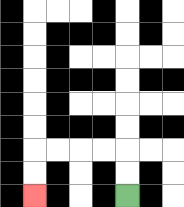{'start': '[5, 8]', 'end': '[1, 8]', 'path_directions': 'U,U,L,L,L,L,D,D', 'path_coordinates': '[[5, 8], [5, 7], [5, 6], [4, 6], [3, 6], [2, 6], [1, 6], [1, 7], [1, 8]]'}